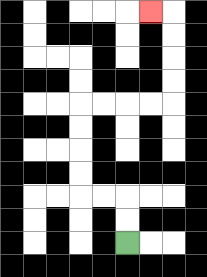{'start': '[5, 10]', 'end': '[6, 0]', 'path_directions': 'U,U,L,L,U,U,U,U,R,R,R,R,U,U,U,U,L', 'path_coordinates': '[[5, 10], [5, 9], [5, 8], [4, 8], [3, 8], [3, 7], [3, 6], [3, 5], [3, 4], [4, 4], [5, 4], [6, 4], [7, 4], [7, 3], [7, 2], [7, 1], [7, 0], [6, 0]]'}